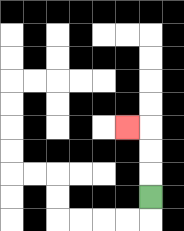{'start': '[6, 8]', 'end': '[5, 5]', 'path_directions': 'U,U,U,L', 'path_coordinates': '[[6, 8], [6, 7], [6, 6], [6, 5], [5, 5]]'}